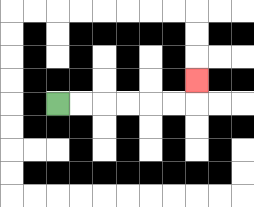{'start': '[2, 4]', 'end': '[8, 3]', 'path_directions': 'R,R,R,R,R,R,U', 'path_coordinates': '[[2, 4], [3, 4], [4, 4], [5, 4], [6, 4], [7, 4], [8, 4], [8, 3]]'}